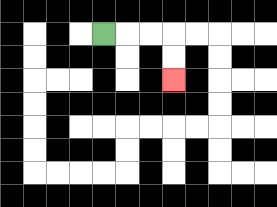{'start': '[4, 1]', 'end': '[7, 3]', 'path_directions': 'R,R,R,D,D', 'path_coordinates': '[[4, 1], [5, 1], [6, 1], [7, 1], [7, 2], [7, 3]]'}